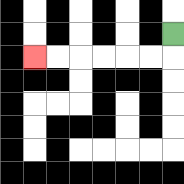{'start': '[7, 1]', 'end': '[1, 2]', 'path_directions': 'D,L,L,L,L,L,L', 'path_coordinates': '[[7, 1], [7, 2], [6, 2], [5, 2], [4, 2], [3, 2], [2, 2], [1, 2]]'}